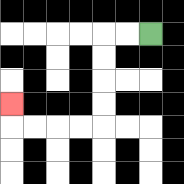{'start': '[6, 1]', 'end': '[0, 4]', 'path_directions': 'L,L,D,D,D,D,L,L,L,L,U', 'path_coordinates': '[[6, 1], [5, 1], [4, 1], [4, 2], [4, 3], [4, 4], [4, 5], [3, 5], [2, 5], [1, 5], [0, 5], [0, 4]]'}